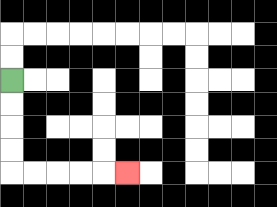{'start': '[0, 3]', 'end': '[5, 7]', 'path_directions': 'D,D,D,D,R,R,R,R,R', 'path_coordinates': '[[0, 3], [0, 4], [0, 5], [0, 6], [0, 7], [1, 7], [2, 7], [3, 7], [4, 7], [5, 7]]'}